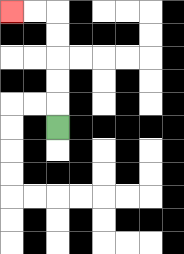{'start': '[2, 5]', 'end': '[0, 0]', 'path_directions': 'U,U,U,U,U,L,L', 'path_coordinates': '[[2, 5], [2, 4], [2, 3], [2, 2], [2, 1], [2, 0], [1, 0], [0, 0]]'}